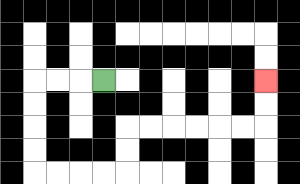{'start': '[4, 3]', 'end': '[11, 3]', 'path_directions': 'L,L,L,D,D,D,D,R,R,R,R,U,U,R,R,R,R,R,R,U,U', 'path_coordinates': '[[4, 3], [3, 3], [2, 3], [1, 3], [1, 4], [1, 5], [1, 6], [1, 7], [2, 7], [3, 7], [4, 7], [5, 7], [5, 6], [5, 5], [6, 5], [7, 5], [8, 5], [9, 5], [10, 5], [11, 5], [11, 4], [11, 3]]'}